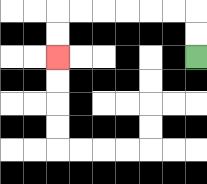{'start': '[8, 2]', 'end': '[2, 2]', 'path_directions': 'U,U,L,L,L,L,L,L,D,D', 'path_coordinates': '[[8, 2], [8, 1], [8, 0], [7, 0], [6, 0], [5, 0], [4, 0], [3, 0], [2, 0], [2, 1], [2, 2]]'}